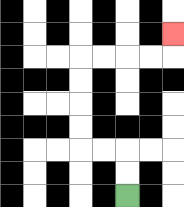{'start': '[5, 8]', 'end': '[7, 1]', 'path_directions': 'U,U,L,L,U,U,U,U,R,R,R,R,U', 'path_coordinates': '[[5, 8], [5, 7], [5, 6], [4, 6], [3, 6], [3, 5], [3, 4], [3, 3], [3, 2], [4, 2], [5, 2], [6, 2], [7, 2], [7, 1]]'}